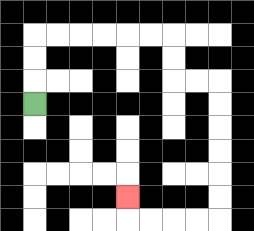{'start': '[1, 4]', 'end': '[5, 8]', 'path_directions': 'U,U,U,R,R,R,R,R,R,D,D,R,R,D,D,D,D,D,D,L,L,L,L,U', 'path_coordinates': '[[1, 4], [1, 3], [1, 2], [1, 1], [2, 1], [3, 1], [4, 1], [5, 1], [6, 1], [7, 1], [7, 2], [7, 3], [8, 3], [9, 3], [9, 4], [9, 5], [9, 6], [9, 7], [9, 8], [9, 9], [8, 9], [7, 9], [6, 9], [5, 9], [5, 8]]'}